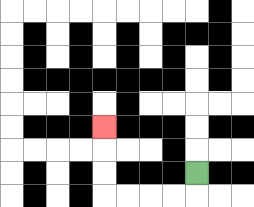{'start': '[8, 7]', 'end': '[4, 5]', 'path_directions': 'D,L,L,L,L,U,U,U', 'path_coordinates': '[[8, 7], [8, 8], [7, 8], [6, 8], [5, 8], [4, 8], [4, 7], [4, 6], [4, 5]]'}